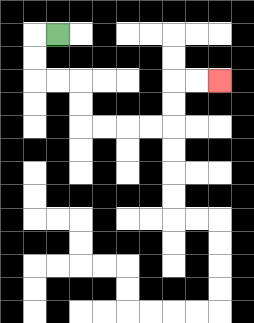{'start': '[2, 1]', 'end': '[9, 3]', 'path_directions': 'L,D,D,R,R,D,D,R,R,R,R,U,U,R,R', 'path_coordinates': '[[2, 1], [1, 1], [1, 2], [1, 3], [2, 3], [3, 3], [3, 4], [3, 5], [4, 5], [5, 5], [6, 5], [7, 5], [7, 4], [7, 3], [8, 3], [9, 3]]'}